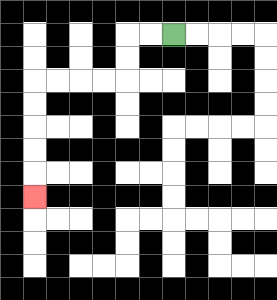{'start': '[7, 1]', 'end': '[1, 8]', 'path_directions': 'L,L,D,D,L,L,L,L,D,D,D,D,D', 'path_coordinates': '[[7, 1], [6, 1], [5, 1], [5, 2], [5, 3], [4, 3], [3, 3], [2, 3], [1, 3], [1, 4], [1, 5], [1, 6], [1, 7], [1, 8]]'}